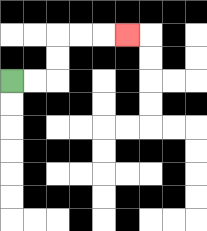{'start': '[0, 3]', 'end': '[5, 1]', 'path_directions': 'R,R,U,U,R,R,R', 'path_coordinates': '[[0, 3], [1, 3], [2, 3], [2, 2], [2, 1], [3, 1], [4, 1], [5, 1]]'}